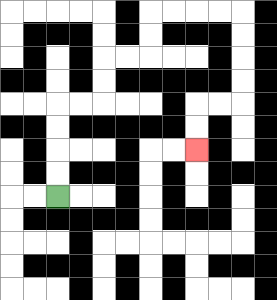{'start': '[2, 8]', 'end': '[8, 6]', 'path_directions': 'U,U,U,U,R,R,U,U,R,R,U,U,R,R,R,R,D,D,D,D,L,L,D,D', 'path_coordinates': '[[2, 8], [2, 7], [2, 6], [2, 5], [2, 4], [3, 4], [4, 4], [4, 3], [4, 2], [5, 2], [6, 2], [6, 1], [6, 0], [7, 0], [8, 0], [9, 0], [10, 0], [10, 1], [10, 2], [10, 3], [10, 4], [9, 4], [8, 4], [8, 5], [8, 6]]'}